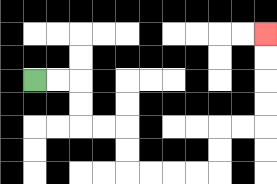{'start': '[1, 3]', 'end': '[11, 1]', 'path_directions': 'R,R,D,D,R,R,D,D,R,R,R,R,U,U,R,R,U,U,U,U', 'path_coordinates': '[[1, 3], [2, 3], [3, 3], [3, 4], [3, 5], [4, 5], [5, 5], [5, 6], [5, 7], [6, 7], [7, 7], [8, 7], [9, 7], [9, 6], [9, 5], [10, 5], [11, 5], [11, 4], [11, 3], [11, 2], [11, 1]]'}